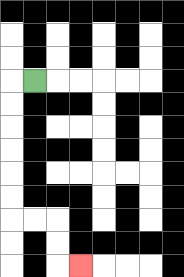{'start': '[1, 3]', 'end': '[3, 11]', 'path_directions': 'L,D,D,D,D,D,D,R,R,D,D,R', 'path_coordinates': '[[1, 3], [0, 3], [0, 4], [0, 5], [0, 6], [0, 7], [0, 8], [0, 9], [1, 9], [2, 9], [2, 10], [2, 11], [3, 11]]'}